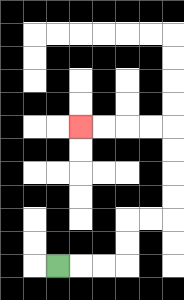{'start': '[2, 11]', 'end': '[3, 5]', 'path_directions': 'R,R,R,U,U,R,R,U,U,U,U,L,L,L,L', 'path_coordinates': '[[2, 11], [3, 11], [4, 11], [5, 11], [5, 10], [5, 9], [6, 9], [7, 9], [7, 8], [7, 7], [7, 6], [7, 5], [6, 5], [5, 5], [4, 5], [3, 5]]'}